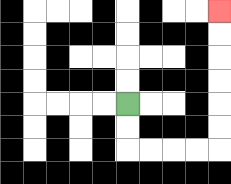{'start': '[5, 4]', 'end': '[9, 0]', 'path_directions': 'D,D,R,R,R,R,U,U,U,U,U,U', 'path_coordinates': '[[5, 4], [5, 5], [5, 6], [6, 6], [7, 6], [8, 6], [9, 6], [9, 5], [9, 4], [9, 3], [9, 2], [9, 1], [9, 0]]'}